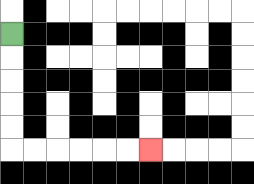{'start': '[0, 1]', 'end': '[6, 6]', 'path_directions': 'D,D,D,D,D,R,R,R,R,R,R', 'path_coordinates': '[[0, 1], [0, 2], [0, 3], [0, 4], [0, 5], [0, 6], [1, 6], [2, 6], [3, 6], [4, 6], [5, 6], [6, 6]]'}